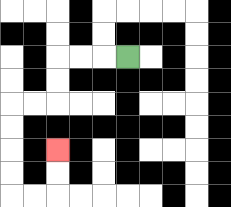{'start': '[5, 2]', 'end': '[2, 6]', 'path_directions': 'L,L,L,D,D,L,L,D,D,D,D,R,R,U,U', 'path_coordinates': '[[5, 2], [4, 2], [3, 2], [2, 2], [2, 3], [2, 4], [1, 4], [0, 4], [0, 5], [0, 6], [0, 7], [0, 8], [1, 8], [2, 8], [2, 7], [2, 6]]'}